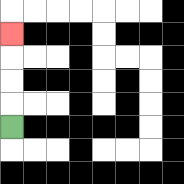{'start': '[0, 5]', 'end': '[0, 1]', 'path_directions': 'U,U,U,U', 'path_coordinates': '[[0, 5], [0, 4], [0, 3], [0, 2], [0, 1]]'}